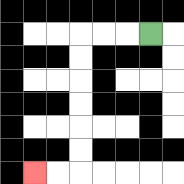{'start': '[6, 1]', 'end': '[1, 7]', 'path_directions': 'L,L,L,D,D,D,D,D,D,L,L', 'path_coordinates': '[[6, 1], [5, 1], [4, 1], [3, 1], [3, 2], [3, 3], [3, 4], [3, 5], [3, 6], [3, 7], [2, 7], [1, 7]]'}